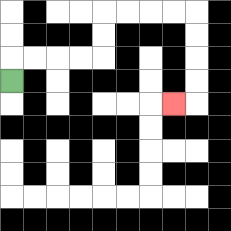{'start': '[0, 3]', 'end': '[7, 4]', 'path_directions': 'U,R,R,R,R,U,U,R,R,R,R,D,D,D,D,L', 'path_coordinates': '[[0, 3], [0, 2], [1, 2], [2, 2], [3, 2], [4, 2], [4, 1], [4, 0], [5, 0], [6, 0], [7, 0], [8, 0], [8, 1], [8, 2], [8, 3], [8, 4], [7, 4]]'}